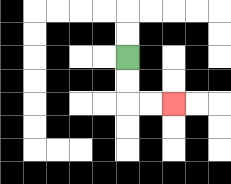{'start': '[5, 2]', 'end': '[7, 4]', 'path_directions': 'D,D,R,R', 'path_coordinates': '[[5, 2], [5, 3], [5, 4], [6, 4], [7, 4]]'}